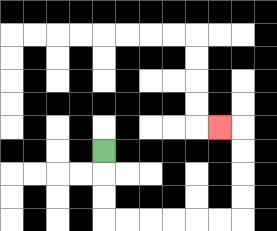{'start': '[4, 6]', 'end': '[9, 5]', 'path_directions': 'D,D,D,R,R,R,R,R,R,U,U,U,U,L', 'path_coordinates': '[[4, 6], [4, 7], [4, 8], [4, 9], [5, 9], [6, 9], [7, 9], [8, 9], [9, 9], [10, 9], [10, 8], [10, 7], [10, 6], [10, 5], [9, 5]]'}